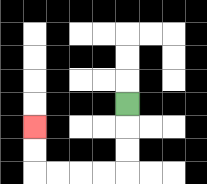{'start': '[5, 4]', 'end': '[1, 5]', 'path_directions': 'D,D,D,L,L,L,L,U,U', 'path_coordinates': '[[5, 4], [5, 5], [5, 6], [5, 7], [4, 7], [3, 7], [2, 7], [1, 7], [1, 6], [1, 5]]'}